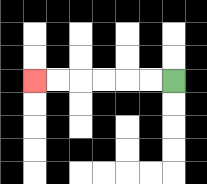{'start': '[7, 3]', 'end': '[1, 3]', 'path_directions': 'L,L,L,L,L,L', 'path_coordinates': '[[7, 3], [6, 3], [5, 3], [4, 3], [3, 3], [2, 3], [1, 3]]'}